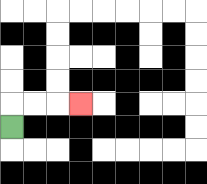{'start': '[0, 5]', 'end': '[3, 4]', 'path_directions': 'U,R,R,R', 'path_coordinates': '[[0, 5], [0, 4], [1, 4], [2, 4], [3, 4]]'}